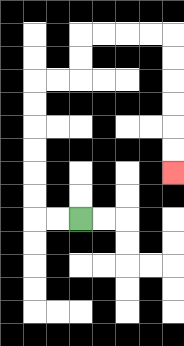{'start': '[3, 9]', 'end': '[7, 7]', 'path_directions': 'L,L,U,U,U,U,U,U,R,R,U,U,R,R,R,R,D,D,D,D,D,D', 'path_coordinates': '[[3, 9], [2, 9], [1, 9], [1, 8], [1, 7], [1, 6], [1, 5], [1, 4], [1, 3], [2, 3], [3, 3], [3, 2], [3, 1], [4, 1], [5, 1], [6, 1], [7, 1], [7, 2], [7, 3], [7, 4], [7, 5], [7, 6], [7, 7]]'}